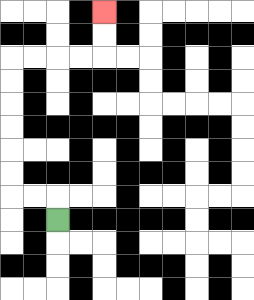{'start': '[2, 9]', 'end': '[4, 0]', 'path_directions': 'U,L,L,U,U,U,U,U,U,R,R,R,R,U,U', 'path_coordinates': '[[2, 9], [2, 8], [1, 8], [0, 8], [0, 7], [0, 6], [0, 5], [0, 4], [0, 3], [0, 2], [1, 2], [2, 2], [3, 2], [4, 2], [4, 1], [4, 0]]'}